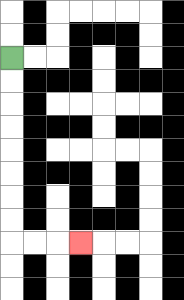{'start': '[0, 2]', 'end': '[3, 10]', 'path_directions': 'D,D,D,D,D,D,D,D,R,R,R', 'path_coordinates': '[[0, 2], [0, 3], [0, 4], [0, 5], [0, 6], [0, 7], [0, 8], [0, 9], [0, 10], [1, 10], [2, 10], [3, 10]]'}